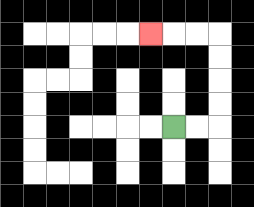{'start': '[7, 5]', 'end': '[6, 1]', 'path_directions': 'R,R,U,U,U,U,L,L,L', 'path_coordinates': '[[7, 5], [8, 5], [9, 5], [9, 4], [9, 3], [9, 2], [9, 1], [8, 1], [7, 1], [6, 1]]'}